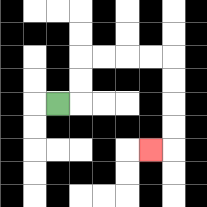{'start': '[2, 4]', 'end': '[6, 6]', 'path_directions': 'R,U,U,R,R,R,R,D,D,D,D,L', 'path_coordinates': '[[2, 4], [3, 4], [3, 3], [3, 2], [4, 2], [5, 2], [6, 2], [7, 2], [7, 3], [7, 4], [7, 5], [7, 6], [6, 6]]'}